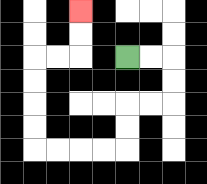{'start': '[5, 2]', 'end': '[3, 0]', 'path_directions': 'R,R,D,D,L,L,D,D,L,L,L,L,U,U,U,U,R,R,U,U', 'path_coordinates': '[[5, 2], [6, 2], [7, 2], [7, 3], [7, 4], [6, 4], [5, 4], [5, 5], [5, 6], [4, 6], [3, 6], [2, 6], [1, 6], [1, 5], [1, 4], [1, 3], [1, 2], [2, 2], [3, 2], [3, 1], [3, 0]]'}